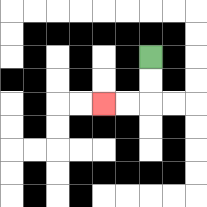{'start': '[6, 2]', 'end': '[4, 4]', 'path_directions': 'D,D,L,L', 'path_coordinates': '[[6, 2], [6, 3], [6, 4], [5, 4], [4, 4]]'}